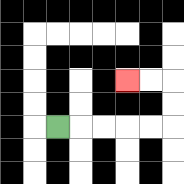{'start': '[2, 5]', 'end': '[5, 3]', 'path_directions': 'R,R,R,R,R,U,U,L,L', 'path_coordinates': '[[2, 5], [3, 5], [4, 5], [5, 5], [6, 5], [7, 5], [7, 4], [7, 3], [6, 3], [5, 3]]'}